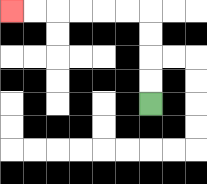{'start': '[6, 4]', 'end': '[0, 0]', 'path_directions': 'U,U,U,U,L,L,L,L,L,L', 'path_coordinates': '[[6, 4], [6, 3], [6, 2], [6, 1], [6, 0], [5, 0], [4, 0], [3, 0], [2, 0], [1, 0], [0, 0]]'}